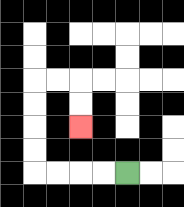{'start': '[5, 7]', 'end': '[3, 5]', 'path_directions': 'L,L,L,L,U,U,U,U,R,R,D,D', 'path_coordinates': '[[5, 7], [4, 7], [3, 7], [2, 7], [1, 7], [1, 6], [1, 5], [1, 4], [1, 3], [2, 3], [3, 3], [3, 4], [3, 5]]'}